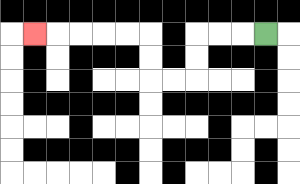{'start': '[11, 1]', 'end': '[1, 1]', 'path_directions': 'L,L,L,D,D,L,L,U,U,L,L,L,L,L', 'path_coordinates': '[[11, 1], [10, 1], [9, 1], [8, 1], [8, 2], [8, 3], [7, 3], [6, 3], [6, 2], [6, 1], [5, 1], [4, 1], [3, 1], [2, 1], [1, 1]]'}